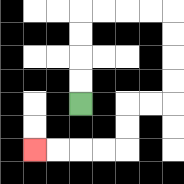{'start': '[3, 4]', 'end': '[1, 6]', 'path_directions': 'U,U,U,U,R,R,R,R,D,D,D,D,L,L,D,D,L,L,L,L', 'path_coordinates': '[[3, 4], [3, 3], [3, 2], [3, 1], [3, 0], [4, 0], [5, 0], [6, 0], [7, 0], [7, 1], [7, 2], [7, 3], [7, 4], [6, 4], [5, 4], [5, 5], [5, 6], [4, 6], [3, 6], [2, 6], [1, 6]]'}